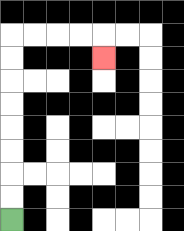{'start': '[0, 9]', 'end': '[4, 2]', 'path_directions': 'U,U,U,U,U,U,U,U,R,R,R,R,D', 'path_coordinates': '[[0, 9], [0, 8], [0, 7], [0, 6], [0, 5], [0, 4], [0, 3], [0, 2], [0, 1], [1, 1], [2, 1], [3, 1], [4, 1], [4, 2]]'}